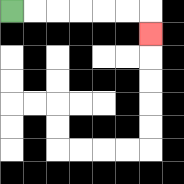{'start': '[0, 0]', 'end': '[6, 1]', 'path_directions': 'R,R,R,R,R,R,D', 'path_coordinates': '[[0, 0], [1, 0], [2, 0], [3, 0], [4, 0], [5, 0], [6, 0], [6, 1]]'}